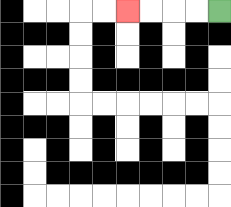{'start': '[9, 0]', 'end': '[5, 0]', 'path_directions': 'L,L,L,L', 'path_coordinates': '[[9, 0], [8, 0], [7, 0], [6, 0], [5, 0]]'}